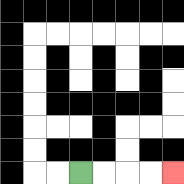{'start': '[3, 7]', 'end': '[7, 7]', 'path_directions': 'R,R,R,R', 'path_coordinates': '[[3, 7], [4, 7], [5, 7], [6, 7], [7, 7]]'}